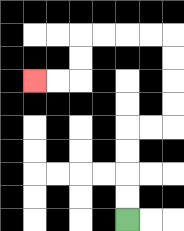{'start': '[5, 9]', 'end': '[1, 3]', 'path_directions': 'U,U,U,U,R,R,U,U,U,U,L,L,L,L,D,D,L,L', 'path_coordinates': '[[5, 9], [5, 8], [5, 7], [5, 6], [5, 5], [6, 5], [7, 5], [7, 4], [7, 3], [7, 2], [7, 1], [6, 1], [5, 1], [4, 1], [3, 1], [3, 2], [3, 3], [2, 3], [1, 3]]'}